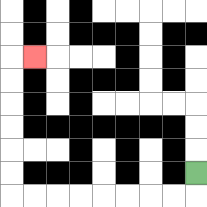{'start': '[8, 7]', 'end': '[1, 2]', 'path_directions': 'D,L,L,L,L,L,L,L,L,U,U,U,U,U,U,R', 'path_coordinates': '[[8, 7], [8, 8], [7, 8], [6, 8], [5, 8], [4, 8], [3, 8], [2, 8], [1, 8], [0, 8], [0, 7], [0, 6], [0, 5], [0, 4], [0, 3], [0, 2], [1, 2]]'}